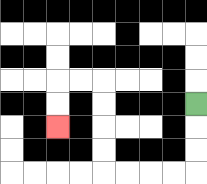{'start': '[8, 4]', 'end': '[2, 5]', 'path_directions': 'D,D,D,L,L,L,L,U,U,U,U,L,L,D,D', 'path_coordinates': '[[8, 4], [8, 5], [8, 6], [8, 7], [7, 7], [6, 7], [5, 7], [4, 7], [4, 6], [4, 5], [4, 4], [4, 3], [3, 3], [2, 3], [2, 4], [2, 5]]'}